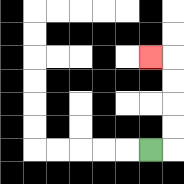{'start': '[6, 6]', 'end': '[6, 2]', 'path_directions': 'R,U,U,U,U,L', 'path_coordinates': '[[6, 6], [7, 6], [7, 5], [7, 4], [7, 3], [7, 2], [6, 2]]'}